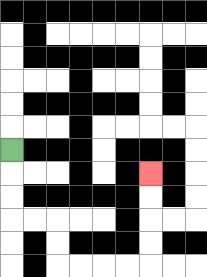{'start': '[0, 6]', 'end': '[6, 7]', 'path_directions': 'D,D,D,R,R,D,D,R,R,R,R,U,U,U,U', 'path_coordinates': '[[0, 6], [0, 7], [0, 8], [0, 9], [1, 9], [2, 9], [2, 10], [2, 11], [3, 11], [4, 11], [5, 11], [6, 11], [6, 10], [6, 9], [6, 8], [6, 7]]'}